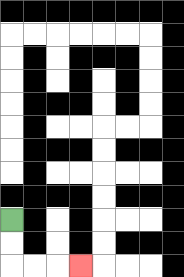{'start': '[0, 9]', 'end': '[3, 11]', 'path_directions': 'D,D,R,R,R', 'path_coordinates': '[[0, 9], [0, 10], [0, 11], [1, 11], [2, 11], [3, 11]]'}